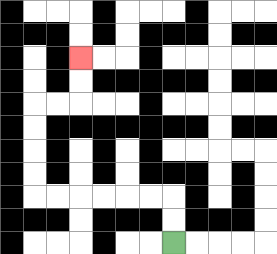{'start': '[7, 10]', 'end': '[3, 2]', 'path_directions': 'U,U,L,L,L,L,L,L,U,U,U,U,R,R,U,U', 'path_coordinates': '[[7, 10], [7, 9], [7, 8], [6, 8], [5, 8], [4, 8], [3, 8], [2, 8], [1, 8], [1, 7], [1, 6], [1, 5], [1, 4], [2, 4], [3, 4], [3, 3], [3, 2]]'}